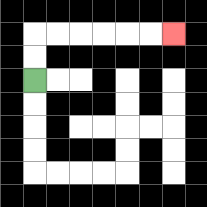{'start': '[1, 3]', 'end': '[7, 1]', 'path_directions': 'U,U,R,R,R,R,R,R', 'path_coordinates': '[[1, 3], [1, 2], [1, 1], [2, 1], [3, 1], [4, 1], [5, 1], [6, 1], [7, 1]]'}